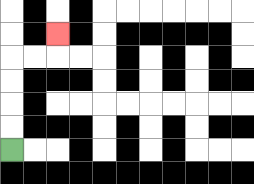{'start': '[0, 6]', 'end': '[2, 1]', 'path_directions': 'U,U,U,U,R,R,U', 'path_coordinates': '[[0, 6], [0, 5], [0, 4], [0, 3], [0, 2], [1, 2], [2, 2], [2, 1]]'}